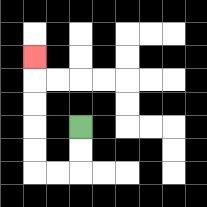{'start': '[3, 5]', 'end': '[1, 2]', 'path_directions': 'D,D,L,L,U,U,U,U,U', 'path_coordinates': '[[3, 5], [3, 6], [3, 7], [2, 7], [1, 7], [1, 6], [1, 5], [1, 4], [1, 3], [1, 2]]'}